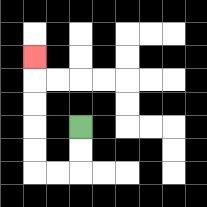{'start': '[3, 5]', 'end': '[1, 2]', 'path_directions': 'D,D,L,L,U,U,U,U,U', 'path_coordinates': '[[3, 5], [3, 6], [3, 7], [2, 7], [1, 7], [1, 6], [1, 5], [1, 4], [1, 3], [1, 2]]'}